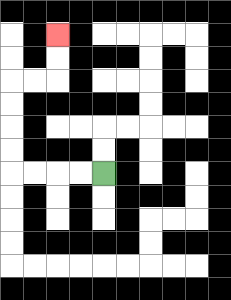{'start': '[4, 7]', 'end': '[2, 1]', 'path_directions': 'L,L,L,L,U,U,U,U,R,R,U,U', 'path_coordinates': '[[4, 7], [3, 7], [2, 7], [1, 7], [0, 7], [0, 6], [0, 5], [0, 4], [0, 3], [1, 3], [2, 3], [2, 2], [2, 1]]'}